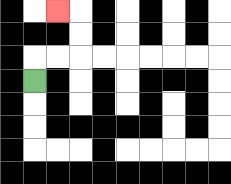{'start': '[1, 3]', 'end': '[2, 0]', 'path_directions': 'U,R,R,U,U,L', 'path_coordinates': '[[1, 3], [1, 2], [2, 2], [3, 2], [3, 1], [3, 0], [2, 0]]'}